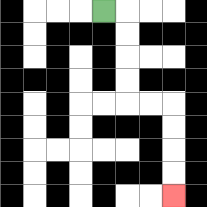{'start': '[4, 0]', 'end': '[7, 8]', 'path_directions': 'R,D,D,D,D,R,R,D,D,D,D', 'path_coordinates': '[[4, 0], [5, 0], [5, 1], [5, 2], [5, 3], [5, 4], [6, 4], [7, 4], [7, 5], [7, 6], [7, 7], [7, 8]]'}